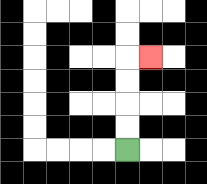{'start': '[5, 6]', 'end': '[6, 2]', 'path_directions': 'U,U,U,U,R', 'path_coordinates': '[[5, 6], [5, 5], [5, 4], [5, 3], [5, 2], [6, 2]]'}